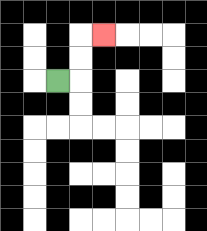{'start': '[2, 3]', 'end': '[4, 1]', 'path_directions': 'R,U,U,R', 'path_coordinates': '[[2, 3], [3, 3], [3, 2], [3, 1], [4, 1]]'}